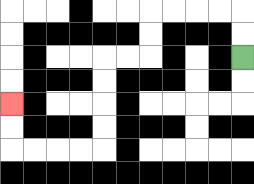{'start': '[10, 2]', 'end': '[0, 4]', 'path_directions': 'U,U,L,L,L,L,D,D,L,L,D,D,D,D,L,L,L,L,U,U', 'path_coordinates': '[[10, 2], [10, 1], [10, 0], [9, 0], [8, 0], [7, 0], [6, 0], [6, 1], [6, 2], [5, 2], [4, 2], [4, 3], [4, 4], [4, 5], [4, 6], [3, 6], [2, 6], [1, 6], [0, 6], [0, 5], [0, 4]]'}